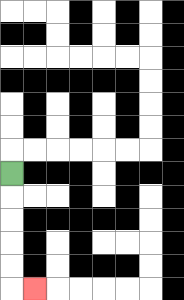{'start': '[0, 7]', 'end': '[1, 12]', 'path_directions': 'D,D,D,D,D,R', 'path_coordinates': '[[0, 7], [0, 8], [0, 9], [0, 10], [0, 11], [0, 12], [1, 12]]'}